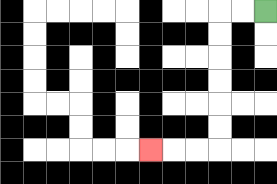{'start': '[11, 0]', 'end': '[6, 6]', 'path_directions': 'L,L,D,D,D,D,D,D,L,L,L', 'path_coordinates': '[[11, 0], [10, 0], [9, 0], [9, 1], [9, 2], [9, 3], [9, 4], [9, 5], [9, 6], [8, 6], [7, 6], [6, 6]]'}